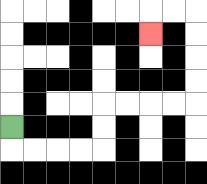{'start': '[0, 5]', 'end': '[6, 1]', 'path_directions': 'D,R,R,R,R,U,U,R,R,R,R,U,U,U,U,L,L,D', 'path_coordinates': '[[0, 5], [0, 6], [1, 6], [2, 6], [3, 6], [4, 6], [4, 5], [4, 4], [5, 4], [6, 4], [7, 4], [8, 4], [8, 3], [8, 2], [8, 1], [8, 0], [7, 0], [6, 0], [6, 1]]'}